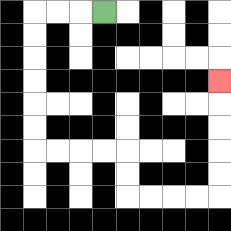{'start': '[4, 0]', 'end': '[9, 3]', 'path_directions': 'L,L,L,D,D,D,D,D,D,R,R,R,R,D,D,R,R,R,R,U,U,U,U,U', 'path_coordinates': '[[4, 0], [3, 0], [2, 0], [1, 0], [1, 1], [1, 2], [1, 3], [1, 4], [1, 5], [1, 6], [2, 6], [3, 6], [4, 6], [5, 6], [5, 7], [5, 8], [6, 8], [7, 8], [8, 8], [9, 8], [9, 7], [9, 6], [9, 5], [9, 4], [9, 3]]'}